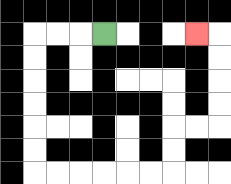{'start': '[4, 1]', 'end': '[8, 1]', 'path_directions': 'L,L,L,D,D,D,D,D,D,R,R,R,R,R,R,U,U,R,R,U,U,U,U,L', 'path_coordinates': '[[4, 1], [3, 1], [2, 1], [1, 1], [1, 2], [1, 3], [1, 4], [1, 5], [1, 6], [1, 7], [2, 7], [3, 7], [4, 7], [5, 7], [6, 7], [7, 7], [7, 6], [7, 5], [8, 5], [9, 5], [9, 4], [9, 3], [9, 2], [9, 1], [8, 1]]'}